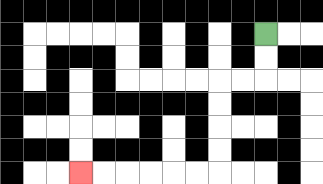{'start': '[11, 1]', 'end': '[3, 7]', 'path_directions': 'D,D,L,L,D,D,D,D,L,L,L,L,L,L', 'path_coordinates': '[[11, 1], [11, 2], [11, 3], [10, 3], [9, 3], [9, 4], [9, 5], [9, 6], [9, 7], [8, 7], [7, 7], [6, 7], [5, 7], [4, 7], [3, 7]]'}